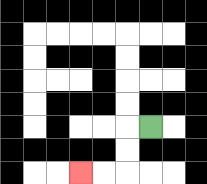{'start': '[6, 5]', 'end': '[3, 7]', 'path_directions': 'L,D,D,L,L', 'path_coordinates': '[[6, 5], [5, 5], [5, 6], [5, 7], [4, 7], [3, 7]]'}